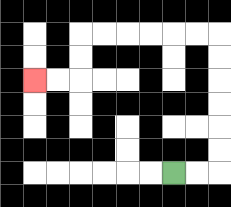{'start': '[7, 7]', 'end': '[1, 3]', 'path_directions': 'R,R,U,U,U,U,U,U,L,L,L,L,L,L,D,D,L,L', 'path_coordinates': '[[7, 7], [8, 7], [9, 7], [9, 6], [9, 5], [9, 4], [9, 3], [9, 2], [9, 1], [8, 1], [7, 1], [6, 1], [5, 1], [4, 1], [3, 1], [3, 2], [3, 3], [2, 3], [1, 3]]'}